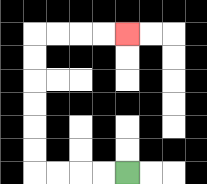{'start': '[5, 7]', 'end': '[5, 1]', 'path_directions': 'L,L,L,L,U,U,U,U,U,U,R,R,R,R', 'path_coordinates': '[[5, 7], [4, 7], [3, 7], [2, 7], [1, 7], [1, 6], [1, 5], [1, 4], [1, 3], [1, 2], [1, 1], [2, 1], [3, 1], [4, 1], [5, 1]]'}